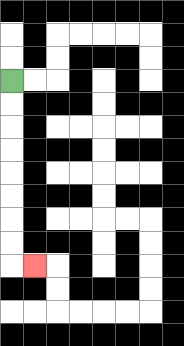{'start': '[0, 3]', 'end': '[1, 11]', 'path_directions': 'D,D,D,D,D,D,D,D,R', 'path_coordinates': '[[0, 3], [0, 4], [0, 5], [0, 6], [0, 7], [0, 8], [0, 9], [0, 10], [0, 11], [1, 11]]'}